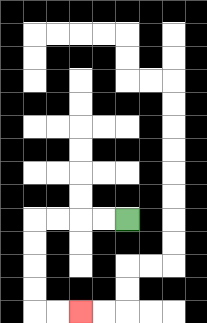{'start': '[5, 9]', 'end': '[3, 13]', 'path_directions': 'L,L,L,L,D,D,D,D,R,R', 'path_coordinates': '[[5, 9], [4, 9], [3, 9], [2, 9], [1, 9], [1, 10], [1, 11], [1, 12], [1, 13], [2, 13], [3, 13]]'}